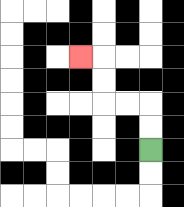{'start': '[6, 6]', 'end': '[3, 2]', 'path_directions': 'U,U,L,L,U,U,L', 'path_coordinates': '[[6, 6], [6, 5], [6, 4], [5, 4], [4, 4], [4, 3], [4, 2], [3, 2]]'}